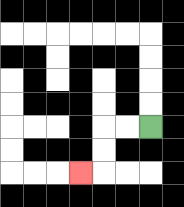{'start': '[6, 5]', 'end': '[3, 7]', 'path_directions': 'L,L,D,D,L', 'path_coordinates': '[[6, 5], [5, 5], [4, 5], [4, 6], [4, 7], [3, 7]]'}